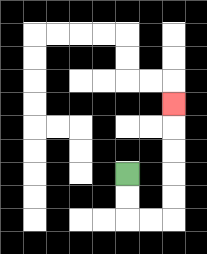{'start': '[5, 7]', 'end': '[7, 4]', 'path_directions': 'D,D,R,R,U,U,U,U,U', 'path_coordinates': '[[5, 7], [5, 8], [5, 9], [6, 9], [7, 9], [7, 8], [7, 7], [7, 6], [7, 5], [7, 4]]'}